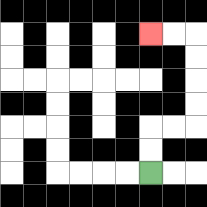{'start': '[6, 7]', 'end': '[6, 1]', 'path_directions': 'U,U,R,R,U,U,U,U,L,L', 'path_coordinates': '[[6, 7], [6, 6], [6, 5], [7, 5], [8, 5], [8, 4], [8, 3], [8, 2], [8, 1], [7, 1], [6, 1]]'}